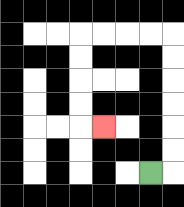{'start': '[6, 7]', 'end': '[4, 5]', 'path_directions': 'R,U,U,U,U,U,U,L,L,L,L,D,D,D,D,R', 'path_coordinates': '[[6, 7], [7, 7], [7, 6], [7, 5], [7, 4], [7, 3], [7, 2], [7, 1], [6, 1], [5, 1], [4, 1], [3, 1], [3, 2], [3, 3], [3, 4], [3, 5], [4, 5]]'}